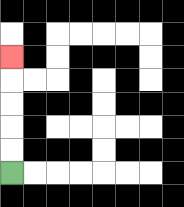{'start': '[0, 7]', 'end': '[0, 2]', 'path_directions': 'U,U,U,U,U', 'path_coordinates': '[[0, 7], [0, 6], [0, 5], [0, 4], [0, 3], [0, 2]]'}